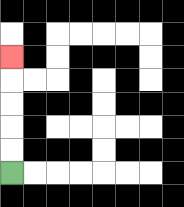{'start': '[0, 7]', 'end': '[0, 2]', 'path_directions': 'U,U,U,U,U', 'path_coordinates': '[[0, 7], [0, 6], [0, 5], [0, 4], [0, 3], [0, 2]]'}